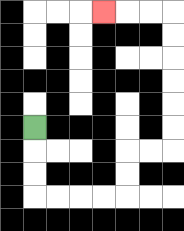{'start': '[1, 5]', 'end': '[4, 0]', 'path_directions': 'D,D,D,R,R,R,R,U,U,R,R,U,U,U,U,U,U,L,L,L', 'path_coordinates': '[[1, 5], [1, 6], [1, 7], [1, 8], [2, 8], [3, 8], [4, 8], [5, 8], [5, 7], [5, 6], [6, 6], [7, 6], [7, 5], [7, 4], [7, 3], [7, 2], [7, 1], [7, 0], [6, 0], [5, 0], [4, 0]]'}